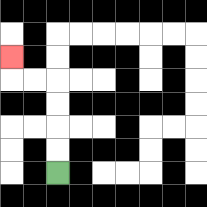{'start': '[2, 7]', 'end': '[0, 2]', 'path_directions': 'U,U,U,U,L,L,U', 'path_coordinates': '[[2, 7], [2, 6], [2, 5], [2, 4], [2, 3], [1, 3], [0, 3], [0, 2]]'}